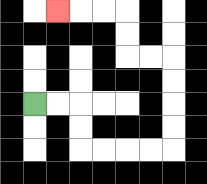{'start': '[1, 4]', 'end': '[2, 0]', 'path_directions': 'R,R,D,D,R,R,R,R,U,U,U,U,L,L,U,U,L,L,L', 'path_coordinates': '[[1, 4], [2, 4], [3, 4], [3, 5], [3, 6], [4, 6], [5, 6], [6, 6], [7, 6], [7, 5], [7, 4], [7, 3], [7, 2], [6, 2], [5, 2], [5, 1], [5, 0], [4, 0], [3, 0], [2, 0]]'}